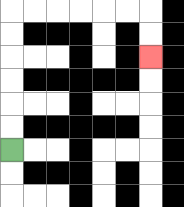{'start': '[0, 6]', 'end': '[6, 2]', 'path_directions': 'U,U,U,U,U,U,R,R,R,R,R,R,D,D', 'path_coordinates': '[[0, 6], [0, 5], [0, 4], [0, 3], [0, 2], [0, 1], [0, 0], [1, 0], [2, 0], [3, 0], [4, 0], [5, 0], [6, 0], [6, 1], [6, 2]]'}